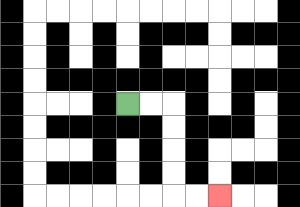{'start': '[5, 4]', 'end': '[9, 8]', 'path_directions': 'R,R,D,D,D,D,R,R', 'path_coordinates': '[[5, 4], [6, 4], [7, 4], [7, 5], [7, 6], [7, 7], [7, 8], [8, 8], [9, 8]]'}